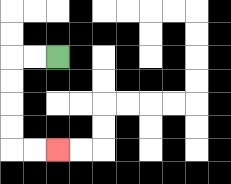{'start': '[2, 2]', 'end': '[2, 6]', 'path_directions': 'L,L,D,D,D,D,R,R', 'path_coordinates': '[[2, 2], [1, 2], [0, 2], [0, 3], [0, 4], [0, 5], [0, 6], [1, 6], [2, 6]]'}